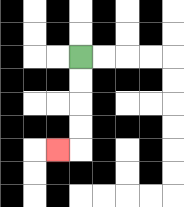{'start': '[3, 2]', 'end': '[2, 6]', 'path_directions': 'D,D,D,D,L', 'path_coordinates': '[[3, 2], [3, 3], [3, 4], [3, 5], [3, 6], [2, 6]]'}